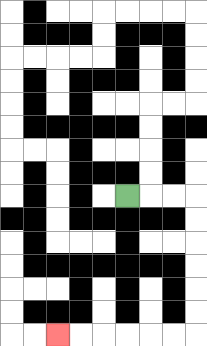{'start': '[5, 8]', 'end': '[2, 14]', 'path_directions': 'R,R,R,D,D,D,D,D,D,L,L,L,L,L,L', 'path_coordinates': '[[5, 8], [6, 8], [7, 8], [8, 8], [8, 9], [8, 10], [8, 11], [8, 12], [8, 13], [8, 14], [7, 14], [6, 14], [5, 14], [4, 14], [3, 14], [2, 14]]'}